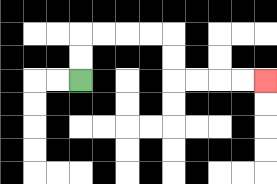{'start': '[3, 3]', 'end': '[11, 3]', 'path_directions': 'U,U,R,R,R,R,D,D,R,R,R,R', 'path_coordinates': '[[3, 3], [3, 2], [3, 1], [4, 1], [5, 1], [6, 1], [7, 1], [7, 2], [7, 3], [8, 3], [9, 3], [10, 3], [11, 3]]'}